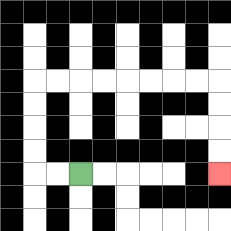{'start': '[3, 7]', 'end': '[9, 7]', 'path_directions': 'L,L,U,U,U,U,R,R,R,R,R,R,R,R,D,D,D,D', 'path_coordinates': '[[3, 7], [2, 7], [1, 7], [1, 6], [1, 5], [1, 4], [1, 3], [2, 3], [3, 3], [4, 3], [5, 3], [6, 3], [7, 3], [8, 3], [9, 3], [9, 4], [9, 5], [9, 6], [9, 7]]'}